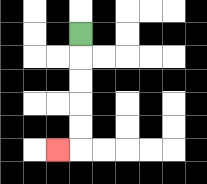{'start': '[3, 1]', 'end': '[2, 6]', 'path_directions': 'D,D,D,D,D,L', 'path_coordinates': '[[3, 1], [3, 2], [3, 3], [3, 4], [3, 5], [3, 6], [2, 6]]'}